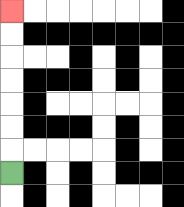{'start': '[0, 7]', 'end': '[0, 0]', 'path_directions': 'U,U,U,U,U,U,U', 'path_coordinates': '[[0, 7], [0, 6], [0, 5], [0, 4], [0, 3], [0, 2], [0, 1], [0, 0]]'}